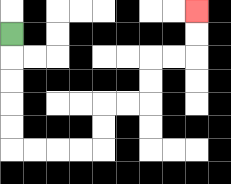{'start': '[0, 1]', 'end': '[8, 0]', 'path_directions': 'D,D,D,D,D,R,R,R,R,U,U,R,R,U,U,R,R,U,U', 'path_coordinates': '[[0, 1], [0, 2], [0, 3], [0, 4], [0, 5], [0, 6], [1, 6], [2, 6], [3, 6], [4, 6], [4, 5], [4, 4], [5, 4], [6, 4], [6, 3], [6, 2], [7, 2], [8, 2], [8, 1], [8, 0]]'}